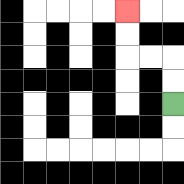{'start': '[7, 4]', 'end': '[5, 0]', 'path_directions': 'U,U,L,L,U,U', 'path_coordinates': '[[7, 4], [7, 3], [7, 2], [6, 2], [5, 2], [5, 1], [5, 0]]'}